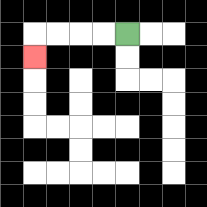{'start': '[5, 1]', 'end': '[1, 2]', 'path_directions': 'L,L,L,L,D', 'path_coordinates': '[[5, 1], [4, 1], [3, 1], [2, 1], [1, 1], [1, 2]]'}